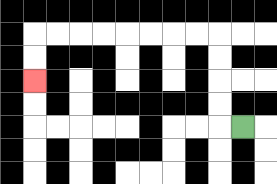{'start': '[10, 5]', 'end': '[1, 3]', 'path_directions': 'L,U,U,U,U,L,L,L,L,L,L,L,L,D,D', 'path_coordinates': '[[10, 5], [9, 5], [9, 4], [9, 3], [9, 2], [9, 1], [8, 1], [7, 1], [6, 1], [5, 1], [4, 1], [3, 1], [2, 1], [1, 1], [1, 2], [1, 3]]'}